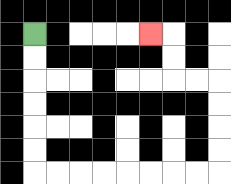{'start': '[1, 1]', 'end': '[6, 1]', 'path_directions': 'D,D,D,D,D,D,R,R,R,R,R,R,R,R,U,U,U,U,L,L,U,U,L', 'path_coordinates': '[[1, 1], [1, 2], [1, 3], [1, 4], [1, 5], [1, 6], [1, 7], [2, 7], [3, 7], [4, 7], [5, 7], [6, 7], [7, 7], [8, 7], [9, 7], [9, 6], [9, 5], [9, 4], [9, 3], [8, 3], [7, 3], [7, 2], [7, 1], [6, 1]]'}